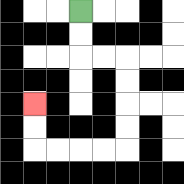{'start': '[3, 0]', 'end': '[1, 4]', 'path_directions': 'D,D,R,R,D,D,D,D,L,L,L,L,U,U', 'path_coordinates': '[[3, 0], [3, 1], [3, 2], [4, 2], [5, 2], [5, 3], [5, 4], [5, 5], [5, 6], [4, 6], [3, 6], [2, 6], [1, 6], [1, 5], [1, 4]]'}